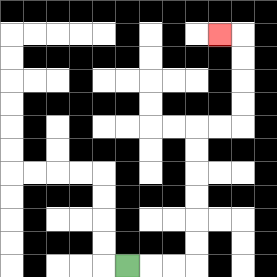{'start': '[5, 11]', 'end': '[9, 1]', 'path_directions': 'R,R,R,U,U,U,U,U,U,R,R,U,U,U,U,L', 'path_coordinates': '[[5, 11], [6, 11], [7, 11], [8, 11], [8, 10], [8, 9], [8, 8], [8, 7], [8, 6], [8, 5], [9, 5], [10, 5], [10, 4], [10, 3], [10, 2], [10, 1], [9, 1]]'}